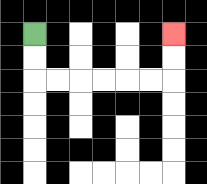{'start': '[1, 1]', 'end': '[7, 1]', 'path_directions': 'D,D,R,R,R,R,R,R,U,U', 'path_coordinates': '[[1, 1], [1, 2], [1, 3], [2, 3], [3, 3], [4, 3], [5, 3], [6, 3], [7, 3], [7, 2], [7, 1]]'}